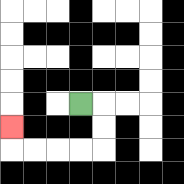{'start': '[3, 4]', 'end': '[0, 5]', 'path_directions': 'R,D,D,L,L,L,L,U', 'path_coordinates': '[[3, 4], [4, 4], [4, 5], [4, 6], [3, 6], [2, 6], [1, 6], [0, 6], [0, 5]]'}